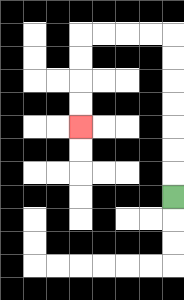{'start': '[7, 8]', 'end': '[3, 5]', 'path_directions': 'U,U,U,U,U,U,U,L,L,L,L,D,D,D,D', 'path_coordinates': '[[7, 8], [7, 7], [7, 6], [7, 5], [7, 4], [7, 3], [7, 2], [7, 1], [6, 1], [5, 1], [4, 1], [3, 1], [3, 2], [3, 3], [3, 4], [3, 5]]'}